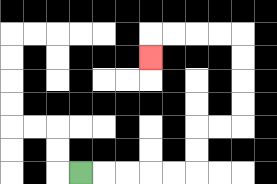{'start': '[3, 7]', 'end': '[6, 2]', 'path_directions': 'R,R,R,R,R,U,U,R,R,U,U,U,U,L,L,L,L,D', 'path_coordinates': '[[3, 7], [4, 7], [5, 7], [6, 7], [7, 7], [8, 7], [8, 6], [8, 5], [9, 5], [10, 5], [10, 4], [10, 3], [10, 2], [10, 1], [9, 1], [8, 1], [7, 1], [6, 1], [6, 2]]'}